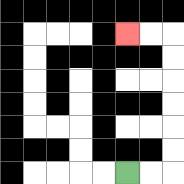{'start': '[5, 7]', 'end': '[5, 1]', 'path_directions': 'R,R,U,U,U,U,U,U,L,L', 'path_coordinates': '[[5, 7], [6, 7], [7, 7], [7, 6], [7, 5], [7, 4], [7, 3], [7, 2], [7, 1], [6, 1], [5, 1]]'}